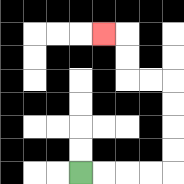{'start': '[3, 7]', 'end': '[4, 1]', 'path_directions': 'R,R,R,R,U,U,U,U,L,L,U,U,L', 'path_coordinates': '[[3, 7], [4, 7], [5, 7], [6, 7], [7, 7], [7, 6], [7, 5], [7, 4], [7, 3], [6, 3], [5, 3], [5, 2], [5, 1], [4, 1]]'}